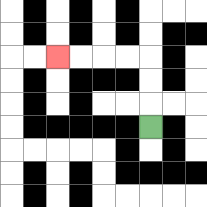{'start': '[6, 5]', 'end': '[2, 2]', 'path_directions': 'U,U,U,L,L,L,L', 'path_coordinates': '[[6, 5], [6, 4], [6, 3], [6, 2], [5, 2], [4, 2], [3, 2], [2, 2]]'}